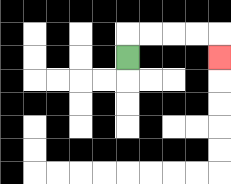{'start': '[5, 2]', 'end': '[9, 2]', 'path_directions': 'U,R,R,R,R,D', 'path_coordinates': '[[5, 2], [5, 1], [6, 1], [7, 1], [8, 1], [9, 1], [9, 2]]'}